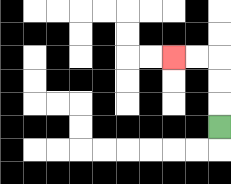{'start': '[9, 5]', 'end': '[7, 2]', 'path_directions': 'U,U,U,L,L', 'path_coordinates': '[[9, 5], [9, 4], [9, 3], [9, 2], [8, 2], [7, 2]]'}